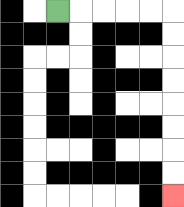{'start': '[2, 0]', 'end': '[7, 8]', 'path_directions': 'R,R,R,R,R,D,D,D,D,D,D,D,D', 'path_coordinates': '[[2, 0], [3, 0], [4, 0], [5, 0], [6, 0], [7, 0], [7, 1], [7, 2], [7, 3], [7, 4], [7, 5], [7, 6], [7, 7], [7, 8]]'}